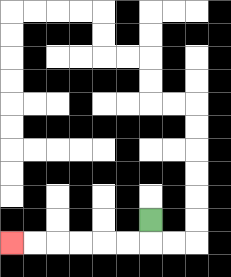{'start': '[6, 9]', 'end': '[0, 10]', 'path_directions': 'D,L,L,L,L,L,L', 'path_coordinates': '[[6, 9], [6, 10], [5, 10], [4, 10], [3, 10], [2, 10], [1, 10], [0, 10]]'}